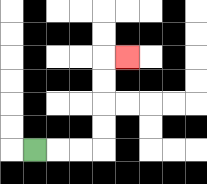{'start': '[1, 6]', 'end': '[5, 2]', 'path_directions': 'R,R,R,U,U,U,U,R', 'path_coordinates': '[[1, 6], [2, 6], [3, 6], [4, 6], [4, 5], [4, 4], [4, 3], [4, 2], [5, 2]]'}